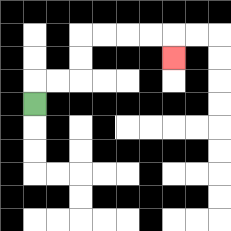{'start': '[1, 4]', 'end': '[7, 2]', 'path_directions': 'U,R,R,U,U,R,R,R,R,D', 'path_coordinates': '[[1, 4], [1, 3], [2, 3], [3, 3], [3, 2], [3, 1], [4, 1], [5, 1], [6, 1], [7, 1], [7, 2]]'}